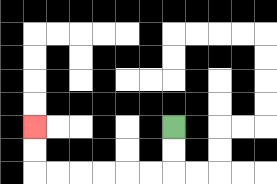{'start': '[7, 5]', 'end': '[1, 5]', 'path_directions': 'D,D,L,L,L,L,L,L,U,U', 'path_coordinates': '[[7, 5], [7, 6], [7, 7], [6, 7], [5, 7], [4, 7], [3, 7], [2, 7], [1, 7], [1, 6], [1, 5]]'}